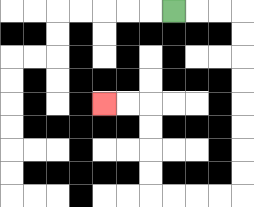{'start': '[7, 0]', 'end': '[4, 4]', 'path_directions': 'R,R,R,D,D,D,D,D,D,D,D,L,L,L,L,U,U,U,U,L,L', 'path_coordinates': '[[7, 0], [8, 0], [9, 0], [10, 0], [10, 1], [10, 2], [10, 3], [10, 4], [10, 5], [10, 6], [10, 7], [10, 8], [9, 8], [8, 8], [7, 8], [6, 8], [6, 7], [6, 6], [6, 5], [6, 4], [5, 4], [4, 4]]'}